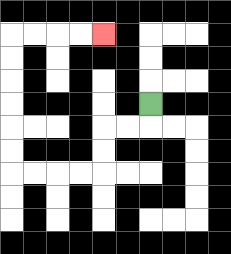{'start': '[6, 4]', 'end': '[4, 1]', 'path_directions': 'D,L,L,D,D,L,L,L,L,U,U,U,U,U,U,R,R,R,R', 'path_coordinates': '[[6, 4], [6, 5], [5, 5], [4, 5], [4, 6], [4, 7], [3, 7], [2, 7], [1, 7], [0, 7], [0, 6], [0, 5], [0, 4], [0, 3], [0, 2], [0, 1], [1, 1], [2, 1], [3, 1], [4, 1]]'}